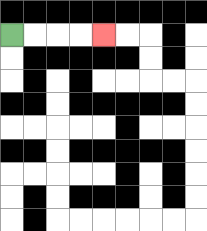{'start': '[0, 1]', 'end': '[4, 1]', 'path_directions': 'R,R,R,R', 'path_coordinates': '[[0, 1], [1, 1], [2, 1], [3, 1], [4, 1]]'}